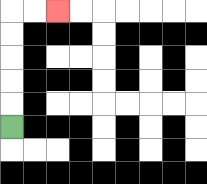{'start': '[0, 5]', 'end': '[2, 0]', 'path_directions': 'U,U,U,U,U,R,R', 'path_coordinates': '[[0, 5], [0, 4], [0, 3], [0, 2], [0, 1], [0, 0], [1, 0], [2, 0]]'}